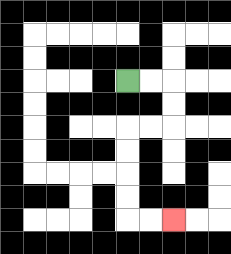{'start': '[5, 3]', 'end': '[7, 9]', 'path_directions': 'R,R,D,D,L,L,D,D,D,D,R,R', 'path_coordinates': '[[5, 3], [6, 3], [7, 3], [7, 4], [7, 5], [6, 5], [5, 5], [5, 6], [5, 7], [5, 8], [5, 9], [6, 9], [7, 9]]'}